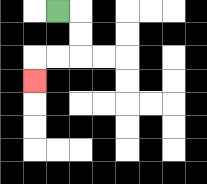{'start': '[2, 0]', 'end': '[1, 3]', 'path_directions': 'R,D,D,L,L,D', 'path_coordinates': '[[2, 0], [3, 0], [3, 1], [3, 2], [2, 2], [1, 2], [1, 3]]'}